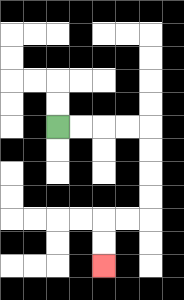{'start': '[2, 5]', 'end': '[4, 11]', 'path_directions': 'R,R,R,R,D,D,D,D,L,L,D,D', 'path_coordinates': '[[2, 5], [3, 5], [4, 5], [5, 5], [6, 5], [6, 6], [6, 7], [6, 8], [6, 9], [5, 9], [4, 9], [4, 10], [4, 11]]'}